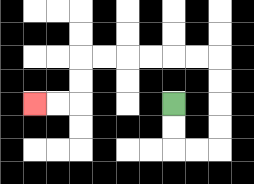{'start': '[7, 4]', 'end': '[1, 4]', 'path_directions': 'D,D,R,R,U,U,U,U,L,L,L,L,L,L,D,D,L,L', 'path_coordinates': '[[7, 4], [7, 5], [7, 6], [8, 6], [9, 6], [9, 5], [9, 4], [9, 3], [9, 2], [8, 2], [7, 2], [6, 2], [5, 2], [4, 2], [3, 2], [3, 3], [3, 4], [2, 4], [1, 4]]'}